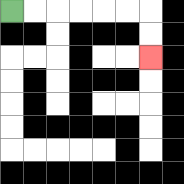{'start': '[0, 0]', 'end': '[6, 2]', 'path_directions': 'R,R,R,R,R,R,D,D', 'path_coordinates': '[[0, 0], [1, 0], [2, 0], [3, 0], [4, 0], [5, 0], [6, 0], [6, 1], [6, 2]]'}